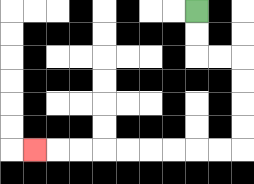{'start': '[8, 0]', 'end': '[1, 6]', 'path_directions': 'D,D,R,R,D,D,D,D,L,L,L,L,L,L,L,L,L', 'path_coordinates': '[[8, 0], [8, 1], [8, 2], [9, 2], [10, 2], [10, 3], [10, 4], [10, 5], [10, 6], [9, 6], [8, 6], [7, 6], [6, 6], [5, 6], [4, 6], [3, 6], [2, 6], [1, 6]]'}